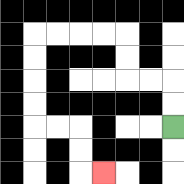{'start': '[7, 5]', 'end': '[4, 7]', 'path_directions': 'U,U,L,L,U,U,L,L,L,L,D,D,D,D,R,R,D,D,R', 'path_coordinates': '[[7, 5], [7, 4], [7, 3], [6, 3], [5, 3], [5, 2], [5, 1], [4, 1], [3, 1], [2, 1], [1, 1], [1, 2], [1, 3], [1, 4], [1, 5], [2, 5], [3, 5], [3, 6], [3, 7], [4, 7]]'}